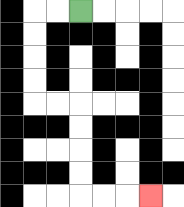{'start': '[3, 0]', 'end': '[6, 8]', 'path_directions': 'L,L,D,D,D,D,R,R,D,D,D,D,R,R,R', 'path_coordinates': '[[3, 0], [2, 0], [1, 0], [1, 1], [1, 2], [1, 3], [1, 4], [2, 4], [3, 4], [3, 5], [3, 6], [3, 7], [3, 8], [4, 8], [5, 8], [6, 8]]'}